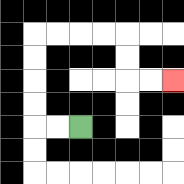{'start': '[3, 5]', 'end': '[7, 3]', 'path_directions': 'L,L,U,U,U,U,R,R,R,R,D,D,R,R', 'path_coordinates': '[[3, 5], [2, 5], [1, 5], [1, 4], [1, 3], [1, 2], [1, 1], [2, 1], [3, 1], [4, 1], [5, 1], [5, 2], [5, 3], [6, 3], [7, 3]]'}